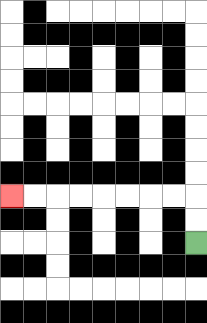{'start': '[8, 10]', 'end': '[0, 8]', 'path_directions': 'U,U,L,L,L,L,L,L,L,L', 'path_coordinates': '[[8, 10], [8, 9], [8, 8], [7, 8], [6, 8], [5, 8], [4, 8], [3, 8], [2, 8], [1, 8], [0, 8]]'}